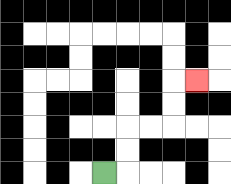{'start': '[4, 7]', 'end': '[8, 3]', 'path_directions': 'R,U,U,R,R,U,U,R', 'path_coordinates': '[[4, 7], [5, 7], [5, 6], [5, 5], [6, 5], [7, 5], [7, 4], [7, 3], [8, 3]]'}